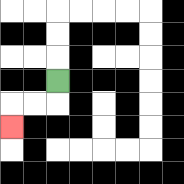{'start': '[2, 3]', 'end': '[0, 5]', 'path_directions': 'D,L,L,D', 'path_coordinates': '[[2, 3], [2, 4], [1, 4], [0, 4], [0, 5]]'}